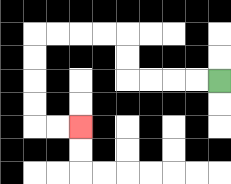{'start': '[9, 3]', 'end': '[3, 5]', 'path_directions': 'L,L,L,L,U,U,L,L,L,L,D,D,D,D,R,R', 'path_coordinates': '[[9, 3], [8, 3], [7, 3], [6, 3], [5, 3], [5, 2], [5, 1], [4, 1], [3, 1], [2, 1], [1, 1], [1, 2], [1, 3], [1, 4], [1, 5], [2, 5], [3, 5]]'}